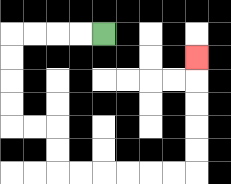{'start': '[4, 1]', 'end': '[8, 2]', 'path_directions': 'L,L,L,L,D,D,D,D,R,R,D,D,R,R,R,R,R,R,U,U,U,U,U', 'path_coordinates': '[[4, 1], [3, 1], [2, 1], [1, 1], [0, 1], [0, 2], [0, 3], [0, 4], [0, 5], [1, 5], [2, 5], [2, 6], [2, 7], [3, 7], [4, 7], [5, 7], [6, 7], [7, 7], [8, 7], [8, 6], [8, 5], [8, 4], [8, 3], [8, 2]]'}